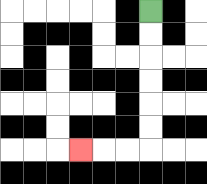{'start': '[6, 0]', 'end': '[3, 6]', 'path_directions': 'D,D,D,D,D,D,L,L,L', 'path_coordinates': '[[6, 0], [6, 1], [6, 2], [6, 3], [6, 4], [6, 5], [6, 6], [5, 6], [4, 6], [3, 6]]'}